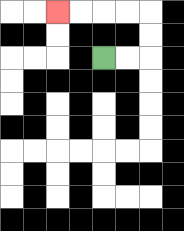{'start': '[4, 2]', 'end': '[2, 0]', 'path_directions': 'R,R,U,U,L,L,L,L', 'path_coordinates': '[[4, 2], [5, 2], [6, 2], [6, 1], [6, 0], [5, 0], [4, 0], [3, 0], [2, 0]]'}